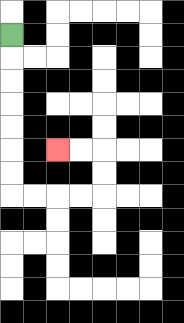{'start': '[0, 1]', 'end': '[2, 6]', 'path_directions': 'D,D,D,D,D,D,D,R,R,R,R,U,U,L,L', 'path_coordinates': '[[0, 1], [0, 2], [0, 3], [0, 4], [0, 5], [0, 6], [0, 7], [0, 8], [1, 8], [2, 8], [3, 8], [4, 8], [4, 7], [4, 6], [3, 6], [2, 6]]'}